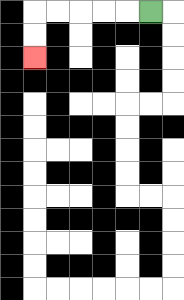{'start': '[6, 0]', 'end': '[1, 2]', 'path_directions': 'L,L,L,L,L,D,D', 'path_coordinates': '[[6, 0], [5, 0], [4, 0], [3, 0], [2, 0], [1, 0], [1, 1], [1, 2]]'}